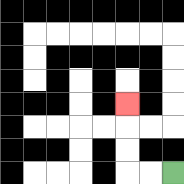{'start': '[7, 7]', 'end': '[5, 4]', 'path_directions': 'L,L,U,U,U', 'path_coordinates': '[[7, 7], [6, 7], [5, 7], [5, 6], [5, 5], [5, 4]]'}